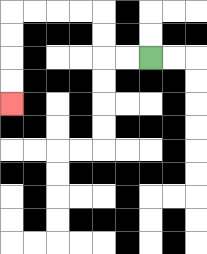{'start': '[6, 2]', 'end': '[0, 4]', 'path_directions': 'L,L,U,U,L,L,L,L,D,D,D,D', 'path_coordinates': '[[6, 2], [5, 2], [4, 2], [4, 1], [4, 0], [3, 0], [2, 0], [1, 0], [0, 0], [0, 1], [0, 2], [0, 3], [0, 4]]'}